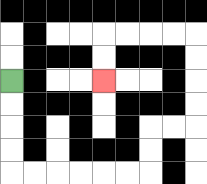{'start': '[0, 3]', 'end': '[4, 3]', 'path_directions': 'D,D,D,D,R,R,R,R,R,R,U,U,R,R,U,U,U,U,L,L,L,L,D,D', 'path_coordinates': '[[0, 3], [0, 4], [0, 5], [0, 6], [0, 7], [1, 7], [2, 7], [3, 7], [4, 7], [5, 7], [6, 7], [6, 6], [6, 5], [7, 5], [8, 5], [8, 4], [8, 3], [8, 2], [8, 1], [7, 1], [6, 1], [5, 1], [4, 1], [4, 2], [4, 3]]'}